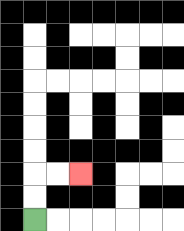{'start': '[1, 9]', 'end': '[3, 7]', 'path_directions': 'U,U,R,R', 'path_coordinates': '[[1, 9], [1, 8], [1, 7], [2, 7], [3, 7]]'}